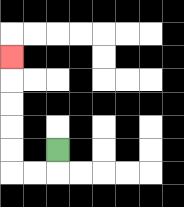{'start': '[2, 6]', 'end': '[0, 2]', 'path_directions': 'D,L,L,U,U,U,U,U', 'path_coordinates': '[[2, 6], [2, 7], [1, 7], [0, 7], [0, 6], [0, 5], [0, 4], [0, 3], [0, 2]]'}